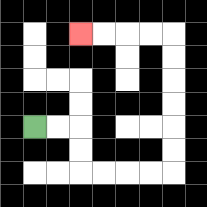{'start': '[1, 5]', 'end': '[3, 1]', 'path_directions': 'R,R,D,D,R,R,R,R,U,U,U,U,U,U,L,L,L,L', 'path_coordinates': '[[1, 5], [2, 5], [3, 5], [3, 6], [3, 7], [4, 7], [5, 7], [6, 7], [7, 7], [7, 6], [7, 5], [7, 4], [7, 3], [7, 2], [7, 1], [6, 1], [5, 1], [4, 1], [3, 1]]'}